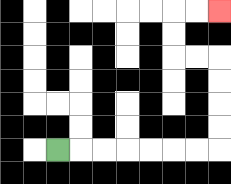{'start': '[2, 6]', 'end': '[9, 0]', 'path_directions': 'R,R,R,R,R,R,R,U,U,U,U,L,L,U,U,R,R', 'path_coordinates': '[[2, 6], [3, 6], [4, 6], [5, 6], [6, 6], [7, 6], [8, 6], [9, 6], [9, 5], [9, 4], [9, 3], [9, 2], [8, 2], [7, 2], [7, 1], [7, 0], [8, 0], [9, 0]]'}